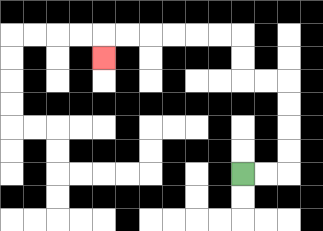{'start': '[10, 7]', 'end': '[4, 2]', 'path_directions': 'R,R,U,U,U,U,L,L,U,U,L,L,L,L,L,L,D', 'path_coordinates': '[[10, 7], [11, 7], [12, 7], [12, 6], [12, 5], [12, 4], [12, 3], [11, 3], [10, 3], [10, 2], [10, 1], [9, 1], [8, 1], [7, 1], [6, 1], [5, 1], [4, 1], [4, 2]]'}